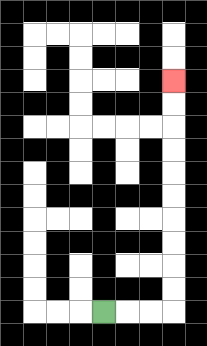{'start': '[4, 13]', 'end': '[7, 3]', 'path_directions': 'R,R,R,U,U,U,U,U,U,U,U,U,U', 'path_coordinates': '[[4, 13], [5, 13], [6, 13], [7, 13], [7, 12], [7, 11], [7, 10], [7, 9], [7, 8], [7, 7], [7, 6], [7, 5], [7, 4], [7, 3]]'}